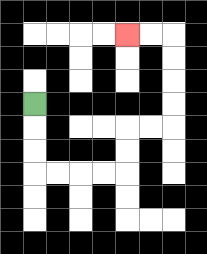{'start': '[1, 4]', 'end': '[5, 1]', 'path_directions': 'D,D,D,R,R,R,R,U,U,R,R,U,U,U,U,L,L', 'path_coordinates': '[[1, 4], [1, 5], [1, 6], [1, 7], [2, 7], [3, 7], [4, 7], [5, 7], [5, 6], [5, 5], [6, 5], [7, 5], [7, 4], [7, 3], [7, 2], [7, 1], [6, 1], [5, 1]]'}